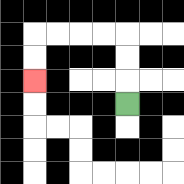{'start': '[5, 4]', 'end': '[1, 3]', 'path_directions': 'U,U,U,L,L,L,L,D,D', 'path_coordinates': '[[5, 4], [5, 3], [5, 2], [5, 1], [4, 1], [3, 1], [2, 1], [1, 1], [1, 2], [1, 3]]'}